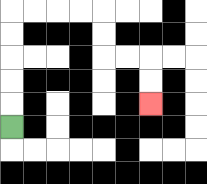{'start': '[0, 5]', 'end': '[6, 4]', 'path_directions': 'U,U,U,U,U,R,R,R,R,D,D,R,R,D,D', 'path_coordinates': '[[0, 5], [0, 4], [0, 3], [0, 2], [0, 1], [0, 0], [1, 0], [2, 0], [3, 0], [4, 0], [4, 1], [4, 2], [5, 2], [6, 2], [6, 3], [6, 4]]'}